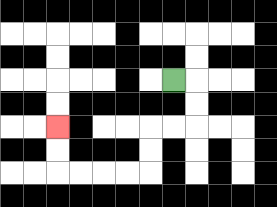{'start': '[7, 3]', 'end': '[2, 5]', 'path_directions': 'R,D,D,L,L,D,D,L,L,L,L,U,U', 'path_coordinates': '[[7, 3], [8, 3], [8, 4], [8, 5], [7, 5], [6, 5], [6, 6], [6, 7], [5, 7], [4, 7], [3, 7], [2, 7], [2, 6], [2, 5]]'}